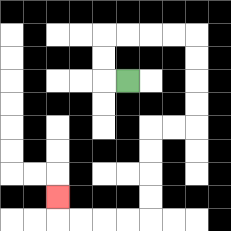{'start': '[5, 3]', 'end': '[2, 8]', 'path_directions': 'L,U,U,R,R,R,R,D,D,D,D,L,L,D,D,D,D,L,L,L,L,U', 'path_coordinates': '[[5, 3], [4, 3], [4, 2], [4, 1], [5, 1], [6, 1], [7, 1], [8, 1], [8, 2], [8, 3], [8, 4], [8, 5], [7, 5], [6, 5], [6, 6], [6, 7], [6, 8], [6, 9], [5, 9], [4, 9], [3, 9], [2, 9], [2, 8]]'}